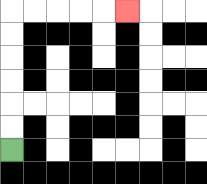{'start': '[0, 6]', 'end': '[5, 0]', 'path_directions': 'U,U,U,U,U,U,R,R,R,R,R', 'path_coordinates': '[[0, 6], [0, 5], [0, 4], [0, 3], [0, 2], [0, 1], [0, 0], [1, 0], [2, 0], [3, 0], [4, 0], [5, 0]]'}